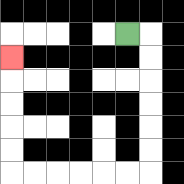{'start': '[5, 1]', 'end': '[0, 2]', 'path_directions': 'R,D,D,D,D,D,D,L,L,L,L,L,L,U,U,U,U,U', 'path_coordinates': '[[5, 1], [6, 1], [6, 2], [6, 3], [6, 4], [6, 5], [6, 6], [6, 7], [5, 7], [4, 7], [3, 7], [2, 7], [1, 7], [0, 7], [0, 6], [0, 5], [0, 4], [0, 3], [0, 2]]'}